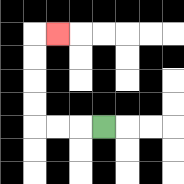{'start': '[4, 5]', 'end': '[2, 1]', 'path_directions': 'L,L,L,U,U,U,U,R', 'path_coordinates': '[[4, 5], [3, 5], [2, 5], [1, 5], [1, 4], [1, 3], [1, 2], [1, 1], [2, 1]]'}